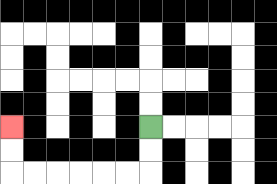{'start': '[6, 5]', 'end': '[0, 5]', 'path_directions': 'D,D,L,L,L,L,L,L,U,U', 'path_coordinates': '[[6, 5], [6, 6], [6, 7], [5, 7], [4, 7], [3, 7], [2, 7], [1, 7], [0, 7], [0, 6], [0, 5]]'}